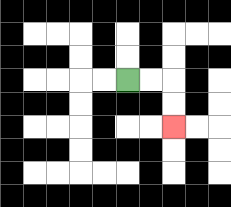{'start': '[5, 3]', 'end': '[7, 5]', 'path_directions': 'R,R,D,D', 'path_coordinates': '[[5, 3], [6, 3], [7, 3], [7, 4], [7, 5]]'}